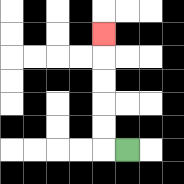{'start': '[5, 6]', 'end': '[4, 1]', 'path_directions': 'L,U,U,U,U,U', 'path_coordinates': '[[5, 6], [4, 6], [4, 5], [4, 4], [4, 3], [4, 2], [4, 1]]'}